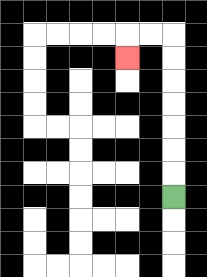{'start': '[7, 8]', 'end': '[5, 2]', 'path_directions': 'U,U,U,U,U,U,U,L,L,D', 'path_coordinates': '[[7, 8], [7, 7], [7, 6], [7, 5], [7, 4], [7, 3], [7, 2], [7, 1], [6, 1], [5, 1], [5, 2]]'}